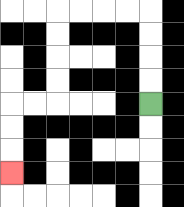{'start': '[6, 4]', 'end': '[0, 7]', 'path_directions': 'U,U,U,U,L,L,L,L,D,D,D,D,L,L,D,D,D', 'path_coordinates': '[[6, 4], [6, 3], [6, 2], [6, 1], [6, 0], [5, 0], [4, 0], [3, 0], [2, 0], [2, 1], [2, 2], [2, 3], [2, 4], [1, 4], [0, 4], [0, 5], [0, 6], [0, 7]]'}